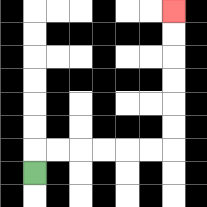{'start': '[1, 7]', 'end': '[7, 0]', 'path_directions': 'U,R,R,R,R,R,R,U,U,U,U,U,U', 'path_coordinates': '[[1, 7], [1, 6], [2, 6], [3, 6], [4, 6], [5, 6], [6, 6], [7, 6], [7, 5], [7, 4], [7, 3], [7, 2], [7, 1], [7, 0]]'}